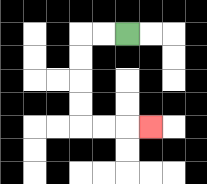{'start': '[5, 1]', 'end': '[6, 5]', 'path_directions': 'L,L,D,D,D,D,R,R,R', 'path_coordinates': '[[5, 1], [4, 1], [3, 1], [3, 2], [3, 3], [3, 4], [3, 5], [4, 5], [5, 5], [6, 5]]'}